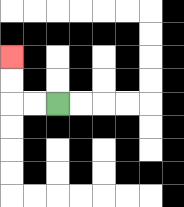{'start': '[2, 4]', 'end': '[0, 2]', 'path_directions': 'L,L,U,U', 'path_coordinates': '[[2, 4], [1, 4], [0, 4], [0, 3], [0, 2]]'}